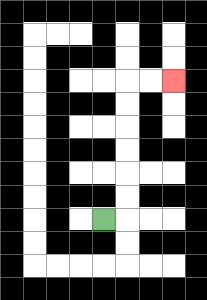{'start': '[4, 9]', 'end': '[7, 3]', 'path_directions': 'R,U,U,U,U,U,U,R,R', 'path_coordinates': '[[4, 9], [5, 9], [5, 8], [5, 7], [5, 6], [5, 5], [5, 4], [5, 3], [6, 3], [7, 3]]'}